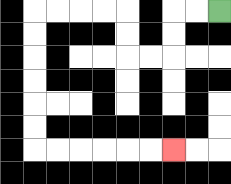{'start': '[9, 0]', 'end': '[7, 6]', 'path_directions': 'L,L,D,D,L,L,U,U,L,L,L,L,D,D,D,D,D,D,R,R,R,R,R,R', 'path_coordinates': '[[9, 0], [8, 0], [7, 0], [7, 1], [7, 2], [6, 2], [5, 2], [5, 1], [5, 0], [4, 0], [3, 0], [2, 0], [1, 0], [1, 1], [1, 2], [1, 3], [1, 4], [1, 5], [1, 6], [2, 6], [3, 6], [4, 6], [5, 6], [6, 6], [7, 6]]'}